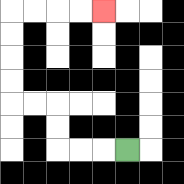{'start': '[5, 6]', 'end': '[4, 0]', 'path_directions': 'L,L,L,U,U,L,L,U,U,U,U,R,R,R,R', 'path_coordinates': '[[5, 6], [4, 6], [3, 6], [2, 6], [2, 5], [2, 4], [1, 4], [0, 4], [0, 3], [0, 2], [0, 1], [0, 0], [1, 0], [2, 0], [3, 0], [4, 0]]'}